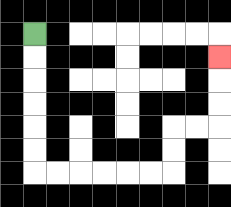{'start': '[1, 1]', 'end': '[9, 2]', 'path_directions': 'D,D,D,D,D,D,R,R,R,R,R,R,U,U,R,R,U,U,U', 'path_coordinates': '[[1, 1], [1, 2], [1, 3], [1, 4], [1, 5], [1, 6], [1, 7], [2, 7], [3, 7], [4, 7], [5, 7], [6, 7], [7, 7], [7, 6], [7, 5], [8, 5], [9, 5], [9, 4], [9, 3], [9, 2]]'}